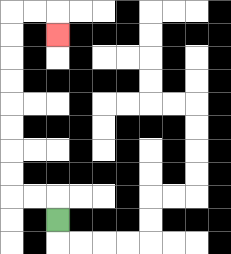{'start': '[2, 9]', 'end': '[2, 1]', 'path_directions': 'U,L,L,U,U,U,U,U,U,U,U,R,R,D', 'path_coordinates': '[[2, 9], [2, 8], [1, 8], [0, 8], [0, 7], [0, 6], [0, 5], [0, 4], [0, 3], [0, 2], [0, 1], [0, 0], [1, 0], [2, 0], [2, 1]]'}